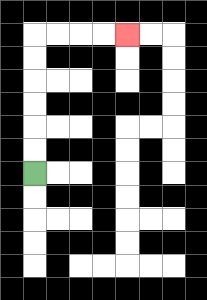{'start': '[1, 7]', 'end': '[5, 1]', 'path_directions': 'U,U,U,U,U,U,R,R,R,R', 'path_coordinates': '[[1, 7], [1, 6], [1, 5], [1, 4], [1, 3], [1, 2], [1, 1], [2, 1], [3, 1], [4, 1], [5, 1]]'}